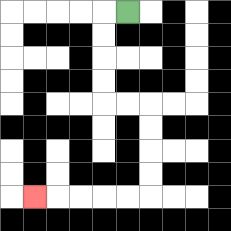{'start': '[5, 0]', 'end': '[1, 8]', 'path_directions': 'L,D,D,D,D,R,R,D,D,D,D,L,L,L,L,L', 'path_coordinates': '[[5, 0], [4, 0], [4, 1], [4, 2], [4, 3], [4, 4], [5, 4], [6, 4], [6, 5], [6, 6], [6, 7], [6, 8], [5, 8], [4, 8], [3, 8], [2, 8], [1, 8]]'}